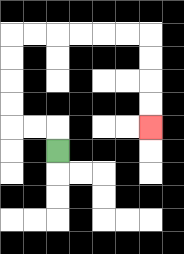{'start': '[2, 6]', 'end': '[6, 5]', 'path_directions': 'U,L,L,U,U,U,U,R,R,R,R,R,R,D,D,D,D', 'path_coordinates': '[[2, 6], [2, 5], [1, 5], [0, 5], [0, 4], [0, 3], [0, 2], [0, 1], [1, 1], [2, 1], [3, 1], [4, 1], [5, 1], [6, 1], [6, 2], [6, 3], [6, 4], [6, 5]]'}